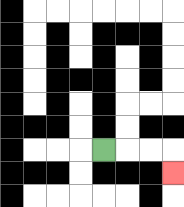{'start': '[4, 6]', 'end': '[7, 7]', 'path_directions': 'R,R,R,D', 'path_coordinates': '[[4, 6], [5, 6], [6, 6], [7, 6], [7, 7]]'}